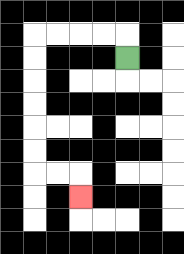{'start': '[5, 2]', 'end': '[3, 8]', 'path_directions': 'U,L,L,L,L,D,D,D,D,D,D,R,R,D', 'path_coordinates': '[[5, 2], [5, 1], [4, 1], [3, 1], [2, 1], [1, 1], [1, 2], [1, 3], [1, 4], [1, 5], [1, 6], [1, 7], [2, 7], [3, 7], [3, 8]]'}